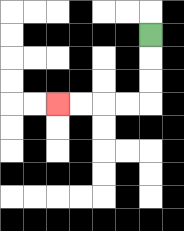{'start': '[6, 1]', 'end': '[2, 4]', 'path_directions': 'D,D,D,L,L,L,L', 'path_coordinates': '[[6, 1], [6, 2], [6, 3], [6, 4], [5, 4], [4, 4], [3, 4], [2, 4]]'}